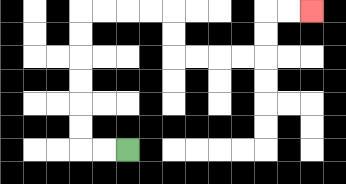{'start': '[5, 6]', 'end': '[13, 0]', 'path_directions': 'L,L,U,U,U,U,U,U,R,R,R,R,D,D,R,R,R,R,U,U,R,R', 'path_coordinates': '[[5, 6], [4, 6], [3, 6], [3, 5], [3, 4], [3, 3], [3, 2], [3, 1], [3, 0], [4, 0], [5, 0], [6, 0], [7, 0], [7, 1], [7, 2], [8, 2], [9, 2], [10, 2], [11, 2], [11, 1], [11, 0], [12, 0], [13, 0]]'}